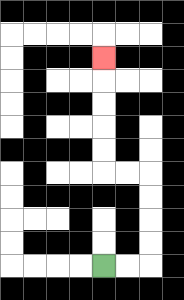{'start': '[4, 11]', 'end': '[4, 2]', 'path_directions': 'R,R,U,U,U,U,L,L,U,U,U,U,U', 'path_coordinates': '[[4, 11], [5, 11], [6, 11], [6, 10], [6, 9], [6, 8], [6, 7], [5, 7], [4, 7], [4, 6], [4, 5], [4, 4], [4, 3], [4, 2]]'}